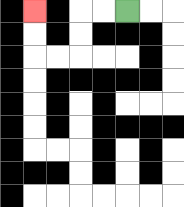{'start': '[5, 0]', 'end': '[1, 0]', 'path_directions': 'L,L,D,D,L,L,U,U', 'path_coordinates': '[[5, 0], [4, 0], [3, 0], [3, 1], [3, 2], [2, 2], [1, 2], [1, 1], [1, 0]]'}